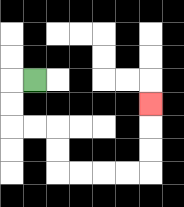{'start': '[1, 3]', 'end': '[6, 4]', 'path_directions': 'L,D,D,R,R,D,D,R,R,R,R,U,U,U', 'path_coordinates': '[[1, 3], [0, 3], [0, 4], [0, 5], [1, 5], [2, 5], [2, 6], [2, 7], [3, 7], [4, 7], [5, 7], [6, 7], [6, 6], [6, 5], [6, 4]]'}